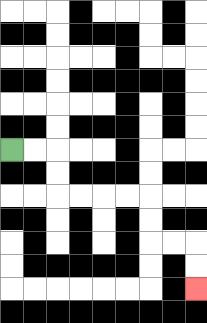{'start': '[0, 6]', 'end': '[8, 12]', 'path_directions': 'R,R,D,D,R,R,R,R,D,D,R,R,D,D', 'path_coordinates': '[[0, 6], [1, 6], [2, 6], [2, 7], [2, 8], [3, 8], [4, 8], [5, 8], [6, 8], [6, 9], [6, 10], [7, 10], [8, 10], [8, 11], [8, 12]]'}